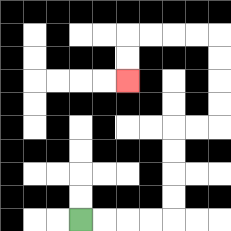{'start': '[3, 9]', 'end': '[5, 3]', 'path_directions': 'R,R,R,R,U,U,U,U,R,R,U,U,U,U,L,L,L,L,D,D', 'path_coordinates': '[[3, 9], [4, 9], [5, 9], [6, 9], [7, 9], [7, 8], [7, 7], [7, 6], [7, 5], [8, 5], [9, 5], [9, 4], [9, 3], [9, 2], [9, 1], [8, 1], [7, 1], [6, 1], [5, 1], [5, 2], [5, 3]]'}